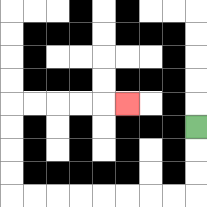{'start': '[8, 5]', 'end': '[5, 4]', 'path_directions': 'D,D,D,L,L,L,L,L,L,L,L,U,U,U,U,R,R,R,R,R', 'path_coordinates': '[[8, 5], [8, 6], [8, 7], [8, 8], [7, 8], [6, 8], [5, 8], [4, 8], [3, 8], [2, 8], [1, 8], [0, 8], [0, 7], [0, 6], [0, 5], [0, 4], [1, 4], [2, 4], [3, 4], [4, 4], [5, 4]]'}